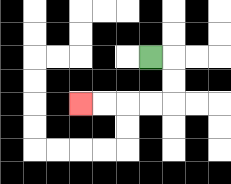{'start': '[6, 2]', 'end': '[3, 4]', 'path_directions': 'R,D,D,L,L,L,L', 'path_coordinates': '[[6, 2], [7, 2], [7, 3], [7, 4], [6, 4], [5, 4], [4, 4], [3, 4]]'}